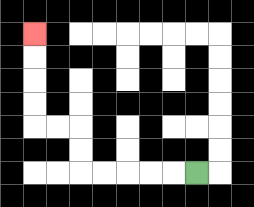{'start': '[8, 7]', 'end': '[1, 1]', 'path_directions': 'L,L,L,L,L,U,U,L,L,U,U,U,U', 'path_coordinates': '[[8, 7], [7, 7], [6, 7], [5, 7], [4, 7], [3, 7], [3, 6], [3, 5], [2, 5], [1, 5], [1, 4], [1, 3], [1, 2], [1, 1]]'}